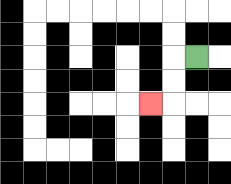{'start': '[8, 2]', 'end': '[6, 4]', 'path_directions': 'L,D,D,L', 'path_coordinates': '[[8, 2], [7, 2], [7, 3], [7, 4], [6, 4]]'}